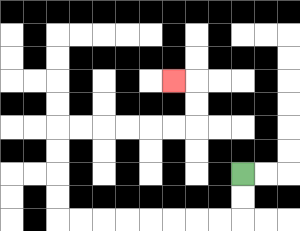{'start': '[10, 7]', 'end': '[7, 3]', 'path_directions': 'D,D,L,L,L,L,L,L,L,L,U,U,U,U,R,R,R,R,R,R,U,U,L', 'path_coordinates': '[[10, 7], [10, 8], [10, 9], [9, 9], [8, 9], [7, 9], [6, 9], [5, 9], [4, 9], [3, 9], [2, 9], [2, 8], [2, 7], [2, 6], [2, 5], [3, 5], [4, 5], [5, 5], [6, 5], [7, 5], [8, 5], [8, 4], [8, 3], [7, 3]]'}